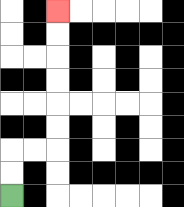{'start': '[0, 8]', 'end': '[2, 0]', 'path_directions': 'U,U,R,R,U,U,U,U,U,U', 'path_coordinates': '[[0, 8], [0, 7], [0, 6], [1, 6], [2, 6], [2, 5], [2, 4], [2, 3], [2, 2], [2, 1], [2, 0]]'}